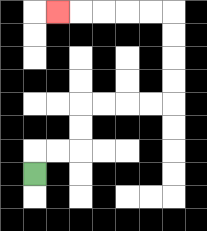{'start': '[1, 7]', 'end': '[2, 0]', 'path_directions': 'U,R,R,U,U,R,R,R,R,U,U,U,U,L,L,L,L,L', 'path_coordinates': '[[1, 7], [1, 6], [2, 6], [3, 6], [3, 5], [3, 4], [4, 4], [5, 4], [6, 4], [7, 4], [7, 3], [7, 2], [7, 1], [7, 0], [6, 0], [5, 0], [4, 0], [3, 0], [2, 0]]'}